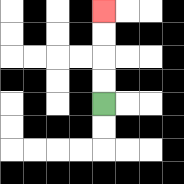{'start': '[4, 4]', 'end': '[4, 0]', 'path_directions': 'U,U,U,U', 'path_coordinates': '[[4, 4], [4, 3], [4, 2], [4, 1], [4, 0]]'}